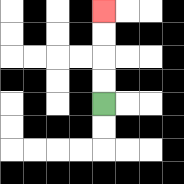{'start': '[4, 4]', 'end': '[4, 0]', 'path_directions': 'U,U,U,U', 'path_coordinates': '[[4, 4], [4, 3], [4, 2], [4, 1], [4, 0]]'}